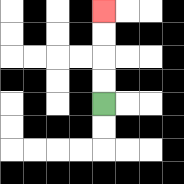{'start': '[4, 4]', 'end': '[4, 0]', 'path_directions': 'U,U,U,U', 'path_coordinates': '[[4, 4], [4, 3], [4, 2], [4, 1], [4, 0]]'}